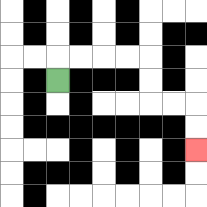{'start': '[2, 3]', 'end': '[8, 6]', 'path_directions': 'U,R,R,R,R,D,D,R,R,D,D', 'path_coordinates': '[[2, 3], [2, 2], [3, 2], [4, 2], [5, 2], [6, 2], [6, 3], [6, 4], [7, 4], [8, 4], [8, 5], [8, 6]]'}